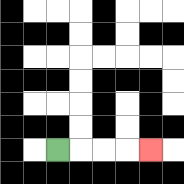{'start': '[2, 6]', 'end': '[6, 6]', 'path_directions': 'R,R,R,R', 'path_coordinates': '[[2, 6], [3, 6], [4, 6], [5, 6], [6, 6]]'}